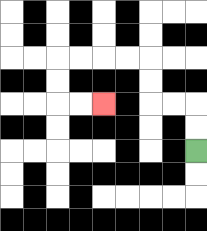{'start': '[8, 6]', 'end': '[4, 4]', 'path_directions': 'U,U,L,L,U,U,L,L,L,L,D,D,R,R', 'path_coordinates': '[[8, 6], [8, 5], [8, 4], [7, 4], [6, 4], [6, 3], [6, 2], [5, 2], [4, 2], [3, 2], [2, 2], [2, 3], [2, 4], [3, 4], [4, 4]]'}